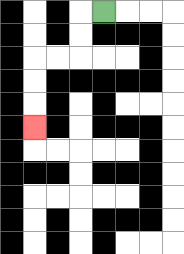{'start': '[4, 0]', 'end': '[1, 5]', 'path_directions': 'L,D,D,L,L,D,D,D', 'path_coordinates': '[[4, 0], [3, 0], [3, 1], [3, 2], [2, 2], [1, 2], [1, 3], [1, 4], [1, 5]]'}